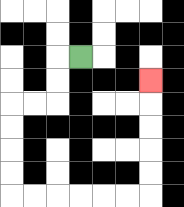{'start': '[3, 2]', 'end': '[6, 3]', 'path_directions': 'L,D,D,L,L,D,D,D,D,R,R,R,R,R,R,U,U,U,U,U', 'path_coordinates': '[[3, 2], [2, 2], [2, 3], [2, 4], [1, 4], [0, 4], [0, 5], [0, 6], [0, 7], [0, 8], [1, 8], [2, 8], [3, 8], [4, 8], [5, 8], [6, 8], [6, 7], [6, 6], [6, 5], [6, 4], [6, 3]]'}